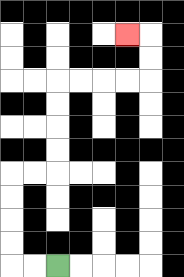{'start': '[2, 11]', 'end': '[5, 1]', 'path_directions': 'L,L,U,U,U,U,R,R,U,U,U,U,R,R,R,R,U,U,L', 'path_coordinates': '[[2, 11], [1, 11], [0, 11], [0, 10], [0, 9], [0, 8], [0, 7], [1, 7], [2, 7], [2, 6], [2, 5], [2, 4], [2, 3], [3, 3], [4, 3], [5, 3], [6, 3], [6, 2], [6, 1], [5, 1]]'}